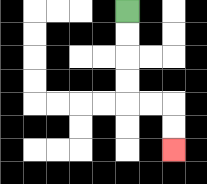{'start': '[5, 0]', 'end': '[7, 6]', 'path_directions': 'D,D,D,D,R,R,D,D', 'path_coordinates': '[[5, 0], [5, 1], [5, 2], [5, 3], [5, 4], [6, 4], [7, 4], [7, 5], [7, 6]]'}